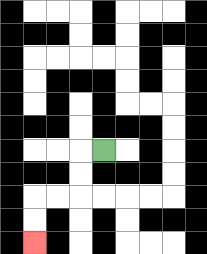{'start': '[4, 6]', 'end': '[1, 10]', 'path_directions': 'L,D,D,L,L,D,D', 'path_coordinates': '[[4, 6], [3, 6], [3, 7], [3, 8], [2, 8], [1, 8], [1, 9], [1, 10]]'}